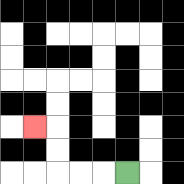{'start': '[5, 7]', 'end': '[1, 5]', 'path_directions': 'L,L,L,U,U,L', 'path_coordinates': '[[5, 7], [4, 7], [3, 7], [2, 7], [2, 6], [2, 5], [1, 5]]'}